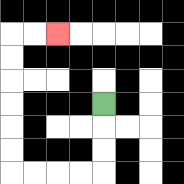{'start': '[4, 4]', 'end': '[2, 1]', 'path_directions': 'D,D,D,L,L,L,L,U,U,U,U,U,U,R,R', 'path_coordinates': '[[4, 4], [4, 5], [4, 6], [4, 7], [3, 7], [2, 7], [1, 7], [0, 7], [0, 6], [0, 5], [0, 4], [0, 3], [0, 2], [0, 1], [1, 1], [2, 1]]'}